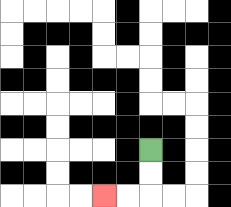{'start': '[6, 6]', 'end': '[4, 8]', 'path_directions': 'D,D,L,L', 'path_coordinates': '[[6, 6], [6, 7], [6, 8], [5, 8], [4, 8]]'}